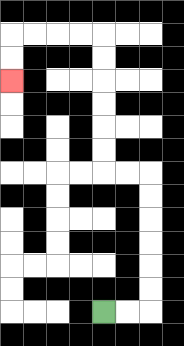{'start': '[4, 13]', 'end': '[0, 3]', 'path_directions': 'R,R,U,U,U,U,U,U,L,L,U,U,U,U,U,U,L,L,L,L,D,D', 'path_coordinates': '[[4, 13], [5, 13], [6, 13], [6, 12], [6, 11], [6, 10], [6, 9], [6, 8], [6, 7], [5, 7], [4, 7], [4, 6], [4, 5], [4, 4], [4, 3], [4, 2], [4, 1], [3, 1], [2, 1], [1, 1], [0, 1], [0, 2], [0, 3]]'}